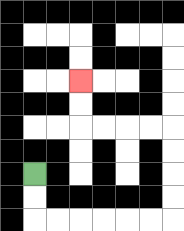{'start': '[1, 7]', 'end': '[3, 3]', 'path_directions': 'D,D,R,R,R,R,R,R,U,U,U,U,L,L,L,L,U,U', 'path_coordinates': '[[1, 7], [1, 8], [1, 9], [2, 9], [3, 9], [4, 9], [5, 9], [6, 9], [7, 9], [7, 8], [7, 7], [7, 6], [7, 5], [6, 5], [5, 5], [4, 5], [3, 5], [3, 4], [3, 3]]'}